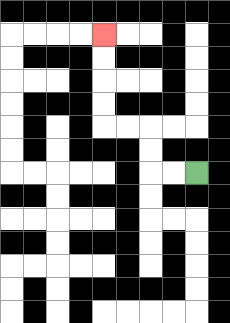{'start': '[8, 7]', 'end': '[4, 1]', 'path_directions': 'L,L,U,U,L,L,U,U,U,U', 'path_coordinates': '[[8, 7], [7, 7], [6, 7], [6, 6], [6, 5], [5, 5], [4, 5], [4, 4], [4, 3], [4, 2], [4, 1]]'}